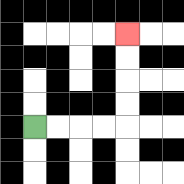{'start': '[1, 5]', 'end': '[5, 1]', 'path_directions': 'R,R,R,R,U,U,U,U', 'path_coordinates': '[[1, 5], [2, 5], [3, 5], [4, 5], [5, 5], [5, 4], [5, 3], [5, 2], [5, 1]]'}